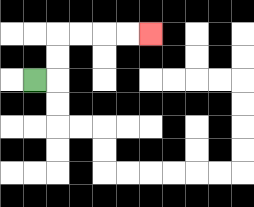{'start': '[1, 3]', 'end': '[6, 1]', 'path_directions': 'R,U,U,R,R,R,R', 'path_coordinates': '[[1, 3], [2, 3], [2, 2], [2, 1], [3, 1], [4, 1], [5, 1], [6, 1]]'}